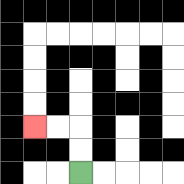{'start': '[3, 7]', 'end': '[1, 5]', 'path_directions': 'U,U,L,L', 'path_coordinates': '[[3, 7], [3, 6], [3, 5], [2, 5], [1, 5]]'}